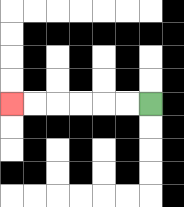{'start': '[6, 4]', 'end': '[0, 4]', 'path_directions': 'L,L,L,L,L,L', 'path_coordinates': '[[6, 4], [5, 4], [4, 4], [3, 4], [2, 4], [1, 4], [0, 4]]'}